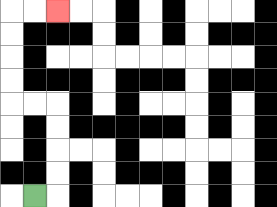{'start': '[1, 8]', 'end': '[2, 0]', 'path_directions': 'R,U,U,U,U,L,L,U,U,U,U,R,R', 'path_coordinates': '[[1, 8], [2, 8], [2, 7], [2, 6], [2, 5], [2, 4], [1, 4], [0, 4], [0, 3], [0, 2], [0, 1], [0, 0], [1, 0], [2, 0]]'}